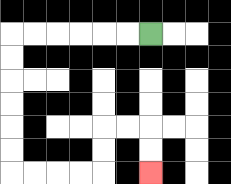{'start': '[6, 1]', 'end': '[6, 7]', 'path_directions': 'L,L,L,L,L,L,D,D,D,D,D,D,R,R,R,R,U,U,R,R,D,D', 'path_coordinates': '[[6, 1], [5, 1], [4, 1], [3, 1], [2, 1], [1, 1], [0, 1], [0, 2], [0, 3], [0, 4], [0, 5], [0, 6], [0, 7], [1, 7], [2, 7], [3, 7], [4, 7], [4, 6], [4, 5], [5, 5], [6, 5], [6, 6], [6, 7]]'}